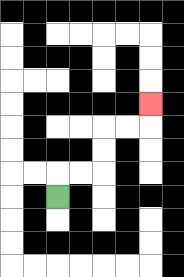{'start': '[2, 8]', 'end': '[6, 4]', 'path_directions': 'U,R,R,U,U,R,R,U', 'path_coordinates': '[[2, 8], [2, 7], [3, 7], [4, 7], [4, 6], [4, 5], [5, 5], [6, 5], [6, 4]]'}